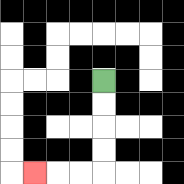{'start': '[4, 3]', 'end': '[1, 7]', 'path_directions': 'D,D,D,D,L,L,L', 'path_coordinates': '[[4, 3], [4, 4], [4, 5], [4, 6], [4, 7], [3, 7], [2, 7], [1, 7]]'}